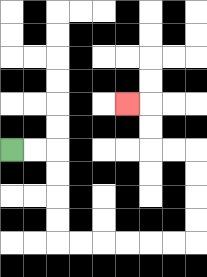{'start': '[0, 6]', 'end': '[5, 4]', 'path_directions': 'R,R,D,D,D,D,R,R,R,R,R,R,U,U,U,U,L,L,U,U,L', 'path_coordinates': '[[0, 6], [1, 6], [2, 6], [2, 7], [2, 8], [2, 9], [2, 10], [3, 10], [4, 10], [5, 10], [6, 10], [7, 10], [8, 10], [8, 9], [8, 8], [8, 7], [8, 6], [7, 6], [6, 6], [6, 5], [6, 4], [5, 4]]'}